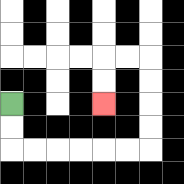{'start': '[0, 4]', 'end': '[4, 4]', 'path_directions': 'D,D,R,R,R,R,R,R,U,U,U,U,L,L,D,D', 'path_coordinates': '[[0, 4], [0, 5], [0, 6], [1, 6], [2, 6], [3, 6], [4, 6], [5, 6], [6, 6], [6, 5], [6, 4], [6, 3], [6, 2], [5, 2], [4, 2], [4, 3], [4, 4]]'}